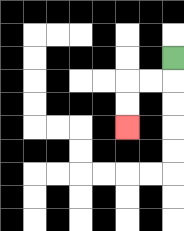{'start': '[7, 2]', 'end': '[5, 5]', 'path_directions': 'D,L,L,D,D', 'path_coordinates': '[[7, 2], [7, 3], [6, 3], [5, 3], [5, 4], [5, 5]]'}